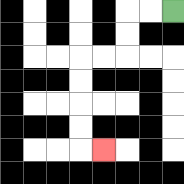{'start': '[7, 0]', 'end': '[4, 6]', 'path_directions': 'L,L,D,D,L,L,D,D,D,D,R', 'path_coordinates': '[[7, 0], [6, 0], [5, 0], [5, 1], [5, 2], [4, 2], [3, 2], [3, 3], [3, 4], [3, 5], [3, 6], [4, 6]]'}